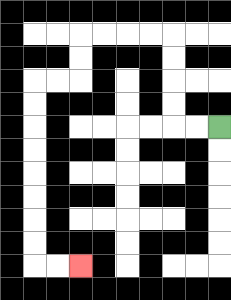{'start': '[9, 5]', 'end': '[3, 11]', 'path_directions': 'L,L,U,U,U,U,L,L,L,L,D,D,L,L,D,D,D,D,D,D,D,D,R,R', 'path_coordinates': '[[9, 5], [8, 5], [7, 5], [7, 4], [7, 3], [7, 2], [7, 1], [6, 1], [5, 1], [4, 1], [3, 1], [3, 2], [3, 3], [2, 3], [1, 3], [1, 4], [1, 5], [1, 6], [1, 7], [1, 8], [1, 9], [1, 10], [1, 11], [2, 11], [3, 11]]'}